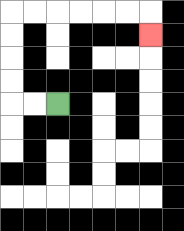{'start': '[2, 4]', 'end': '[6, 1]', 'path_directions': 'L,L,U,U,U,U,R,R,R,R,R,R,D', 'path_coordinates': '[[2, 4], [1, 4], [0, 4], [0, 3], [0, 2], [0, 1], [0, 0], [1, 0], [2, 0], [3, 0], [4, 0], [5, 0], [6, 0], [6, 1]]'}